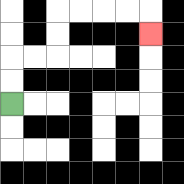{'start': '[0, 4]', 'end': '[6, 1]', 'path_directions': 'U,U,R,R,U,U,R,R,R,R,D', 'path_coordinates': '[[0, 4], [0, 3], [0, 2], [1, 2], [2, 2], [2, 1], [2, 0], [3, 0], [4, 0], [5, 0], [6, 0], [6, 1]]'}